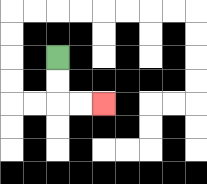{'start': '[2, 2]', 'end': '[4, 4]', 'path_directions': 'D,D,R,R', 'path_coordinates': '[[2, 2], [2, 3], [2, 4], [3, 4], [4, 4]]'}